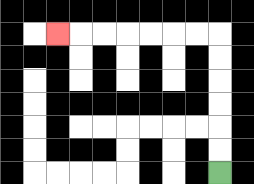{'start': '[9, 7]', 'end': '[2, 1]', 'path_directions': 'U,U,U,U,U,U,L,L,L,L,L,L,L', 'path_coordinates': '[[9, 7], [9, 6], [9, 5], [9, 4], [9, 3], [9, 2], [9, 1], [8, 1], [7, 1], [6, 1], [5, 1], [4, 1], [3, 1], [2, 1]]'}